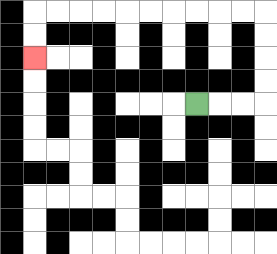{'start': '[8, 4]', 'end': '[1, 2]', 'path_directions': 'R,R,R,U,U,U,U,L,L,L,L,L,L,L,L,L,L,D,D', 'path_coordinates': '[[8, 4], [9, 4], [10, 4], [11, 4], [11, 3], [11, 2], [11, 1], [11, 0], [10, 0], [9, 0], [8, 0], [7, 0], [6, 0], [5, 0], [4, 0], [3, 0], [2, 0], [1, 0], [1, 1], [1, 2]]'}